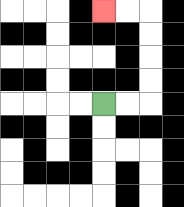{'start': '[4, 4]', 'end': '[4, 0]', 'path_directions': 'R,R,U,U,U,U,L,L', 'path_coordinates': '[[4, 4], [5, 4], [6, 4], [6, 3], [6, 2], [6, 1], [6, 0], [5, 0], [4, 0]]'}